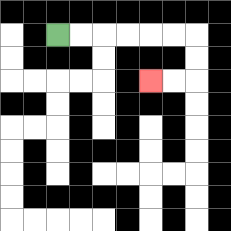{'start': '[2, 1]', 'end': '[6, 3]', 'path_directions': 'R,R,R,R,R,R,D,D,L,L', 'path_coordinates': '[[2, 1], [3, 1], [4, 1], [5, 1], [6, 1], [7, 1], [8, 1], [8, 2], [8, 3], [7, 3], [6, 3]]'}